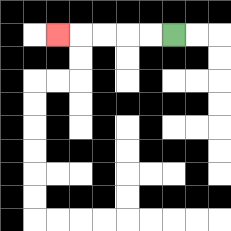{'start': '[7, 1]', 'end': '[2, 1]', 'path_directions': 'L,L,L,L,L', 'path_coordinates': '[[7, 1], [6, 1], [5, 1], [4, 1], [3, 1], [2, 1]]'}